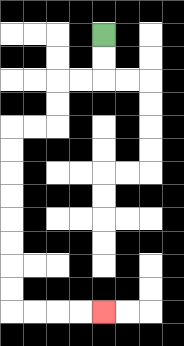{'start': '[4, 1]', 'end': '[4, 13]', 'path_directions': 'D,D,L,L,D,D,L,L,D,D,D,D,D,D,D,D,R,R,R,R', 'path_coordinates': '[[4, 1], [4, 2], [4, 3], [3, 3], [2, 3], [2, 4], [2, 5], [1, 5], [0, 5], [0, 6], [0, 7], [0, 8], [0, 9], [0, 10], [0, 11], [0, 12], [0, 13], [1, 13], [2, 13], [3, 13], [4, 13]]'}